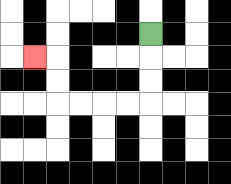{'start': '[6, 1]', 'end': '[1, 2]', 'path_directions': 'D,D,D,L,L,L,L,U,U,L', 'path_coordinates': '[[6, 1], [6, 2], [6, 3], [6, 4], [5, 4], [4, 4], [3, 4], [2, 4], [2, 3], [2, 2], [1, 2]]'}